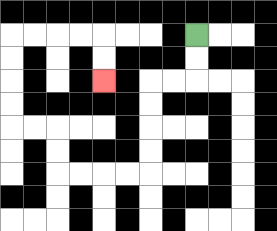{'start': '[8, 1]', 'end': '[4, 3]', 'path_directions': 'D,D,L,L,D,D,D,D,L,L,L,L,U,U,L,L,U,U,U,U,R,R,R,R,D,D', 'path_coordinates': '[[8, 1], [8, 2], [8, 3], [7, 3], [6, 3], [6, 4], [6, 5], [6, 6], [6, 7], [5, 7], [4, 7], [3, 7], [2, 7], [2, 6], [2, 5], [1, 5], [0, 5], [0, 4], [0, 3], [0, 2], [0, 1], [1, 1], [2, 1], [3, 1], [4, 1], [4, 2], [4, 3]]'}